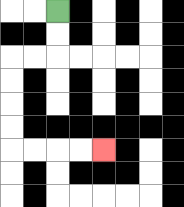{'start': '[2, 0]', 'end': '[4, 6]', 'path_directions': 'D,D,L,L,D,D,D,D,R,R,R,R', 'path_coordinates': '[[2, 0], [2, 1], [2, 2], [1, 2], [0, 2], [0, 3], [0, 4], [0, 5], [0, 6], [1, 6], [2, 6], [3, 6], [4, 6]]'}